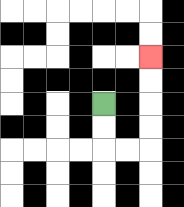{'start': '[4, 4]', 'end': '[6, 2]', 'path_directions': 'D,D,R,R,U,U,U,U', 'path_coordinates': '[[4, 4], [4, 5], [4, 6], [5, 6], [6, 6], [6, 5], [6, 4], [6, 3], [6, 2]]'}